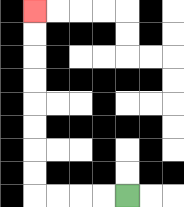{'start': '[5, 8]', 'end': '[1, 0]', 'path_directions': 'L,L,L,L,U,U,U,U,U,U,U,U', 'path_coordinates': '[[5, 8], [4, 8], [3, 8], [2, 8], [1, 8], [1, 7], [1, 6], [1, 5], [1, 4], [1, 3], [1, 2], [1, 1], [1, 0]]'}